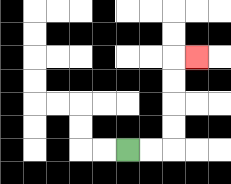{'start': '[5, 6]', 'end': '[8, 2]', 'path_directions': 'R,R,U,U,U,U,R', 'path_coordinates': '[[5, 6], [6, 6], [7, 6], [7, 5], [7, 4], [7, 3], [7, 2], [8, 2]]'}